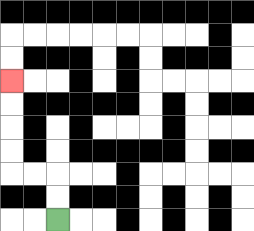{'start': '[2, 9]', 'end': '[0, 3]', 'path_directions': 'U,U,L,L,U,U,U,U', 'path_coordinates': '[[2, 9], [2, 8], [2, 7], [1, 7], [0, 7], [0, 6], [0, 5], [0, 4], [0, 3]]'}